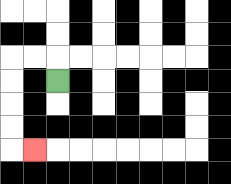{'start': '[2, 3]', 'end': '[1, 6]', 'path_directions': 'U,L,L,D,D,D,D,R', 'path_coordinates': '[[2, 3], [2, 2], [1, 2], [0, 2], [0, 3], [0, 4], [0, 5], [0, 6], [1, 6]]'}